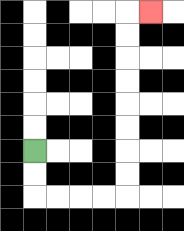{'start': '[1, 6]', 'end': '[6, 0]', 'path_directions': 'D,D,R,R,R,R,U,U,U,U,U,U,U,U,R', 'path_coordinates': '[[1, 6], [1, 7], [1, 8], [2, 8], [3, 8], [4, 8], [5, 8], [5, 7], [5, 6], [5, 5], [5, 4], [5, 3], [5, 2], [5, 1], [5, 0], [6, 0]]'}